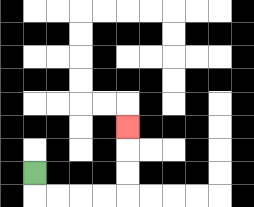{'start': '[1, 7]', 'end': '[5, 5]', 'path_directions': 'D,R,R,R,R,U,U,U', 'path_coordinates': '[[1, 7], [1, 8], [2, 8], [3, 8], [4, 8], [5, 8], [5, 7], [5, 6], [5, 5]]'}